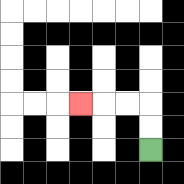{'start': '[6, 6]', 'end': '[3, 4]', 'path_directions': 'U,U,L,L,L', 'path_coordinates': '[[6, 6], [6, 5], [6, 4], [5, 4], [4, 4], [3, 4]]'}